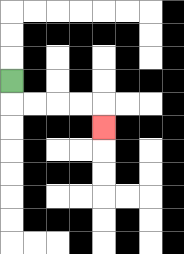{'start': '[0, 3]', 'end': '[4, 5]', 'path_directions': 'D,R,R,R,R,D', 'path_coordinates': '[[0, 3], [0, 4], [1, 4], [2, 4], [3, 4], [4, 4], [4, 5]]'}